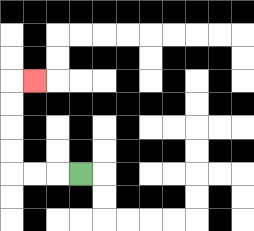{'start': '[3, 7]', 'end': '[1, 3]', 'path_directions': 'L,L,L,U,U,U,U,R', 'path_coordinates': '[[3, 7], [2, 7], [1, 7], [0, 7], [0, 6], [0, 5], [0, 4], [0, 3], [1, 3]]'}